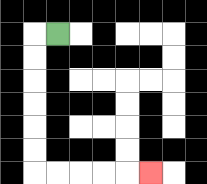{'start': '[2, 1]', 'end': '[6, 7]', 'path_directions': 'L,D,D,D,D,D,D,R,R,R,R,R', 'path_coordinates': '[[2, 1], [1, 1], [1, 2], [1, 3], [1, 4], [1, 5], [1, 6], [1, 7], [2, 7], [3, 7], [4, 7], [5, 7], [6, 7]]'}